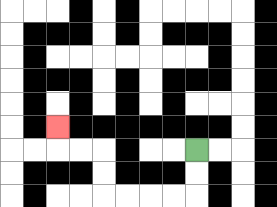{'start': '[8, 6]', 'end': '[2, 5]', 'path_directions': 'D,D,L,L,L,L,U,U,L,L,U', 'path_coordinates': '[[8, 6], [8, 7], [8, 8], [7, 8], [6, 8], [5, 8], [4, 8], [4, 7], [4, 6], [3, 6], [2, 6], [2, 5]]'}